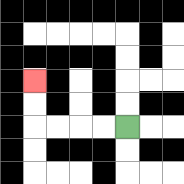{'start': '[5, 5]', 'end': '[1, 3]', 'path_directions': 'L,L,L,L,U,U', 'path_coordinates': '[[5, 5], [4, 5], [3, 5], [2, 5], [1, 5], [1, 4], [1, 3]]'}